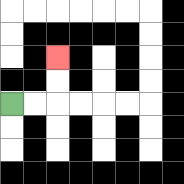{'start': '[0, 4]', 'end': '[2, 2]', 'path_directions': 'R,R,U,U', 'path_coordinates': '[[0, 4], [1, 4], [2, 4], [2, 3], [2, 2]]'}